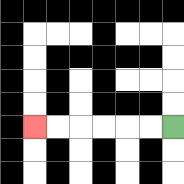{'start': '[7, 5]', 'end': '[1, 5]', 'path_directions': 'L,L,L,L,L,L', 'path_coordinates': '[[7, 5], [6, 5], [5, 5], [4, 5], [3, 5], [2, 5], [1, 5]]'}